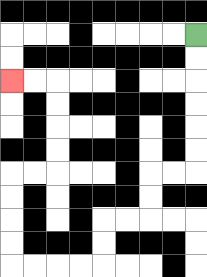{'start': '[8, 1]', 'end': '[0, 3]', 'path_directions': 'D,D,D,D,D,D,L,L,D,D,L,L,D,D,L,L,L,L,U,U,U,U,R,R,U,U,U,U,L,L', 'path_coordinates': '[[8, 1], [8, 2], [8, 3], [8, 4], [8, 5], [8, 6], [8, 7], [7, 7], [6, 7], [6, 8], [6, 9], [5, 9], [4, 9], [4, 10], [4, 11], [3, 11], [2, 11], [1, 11], [0, 11], [0, 10], [0, 9], [0, 8], [0, 7], [1, 7], [2, 7], [2, 6], [2, 5], [2, 4], [2, 3], [1, 3], [0, 3]]'}